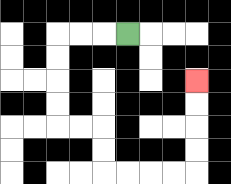{'start': '[5, 1]', 'end': '[8, 3]', 'path_directions': 'L,L,L,D,D,D,D,R,R,D,D,R,R,R,R,U,U,U,U', 'path_coordinates': '[[5, 1], [4, 1], [3, 1], [2, 1], [2, 2], [2, 3], [2, 4], [2, 5], [3, 5], [4, 5], [4, 6], [4, 7], [5, 7], [6, 7], [7, 7], [8, 7], [8, 6], [8, 5], [8, 4], [8, 3]]'}